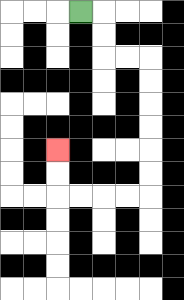{'start': '[3, 0]', 'end': '[2, 6]', 'path_directions': 'R,D,D,R,R,D,D,D,D,D,D,L,L,L,L,U,U', 'path_coordinates': '[[3, 0], [4, 0], [4, 1], [4, 2], [5, 2], [6, 2], [6, 3], [6, 4], [6, 5], [6, 6], [6, 7], [6, 8], [5, 8], [4, 8], [3, 8], [2, 8], [2, 7], [2, 6]]'}